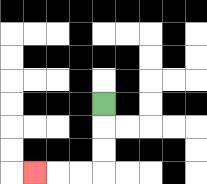{'start': '[4, 4]', 'end': '[1, 7]', 'path_directions': 'D,D,D,L,L,L', 'path_coordinates': '[[4, 4], [4, 5], [4, 6], [4, 7], [3, 7], [2, 7], [1, 7]]'}